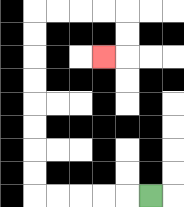{'start': '[6, 8]', 'end': '[4, 2]', 'path_directions': 'L,L,L,L,L,U,U,U,U,U,U,U,U,R,R,R,R,D,D,L', 'path_coordinates': '[[6, 8], [5, 8], [4, 8], [3, 8], [2, 8], [1, 8], [1, 7], [1, 6], [1, 5], [1, 4], [1, 3], [1, 2], [1, 1], [1, 0], [2, 0], [3, 0], [4, 0], [5, 0], [5, 1], [5, 2], [4, 2]]'}